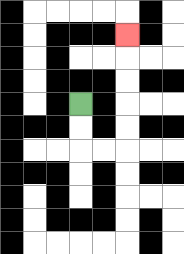{'start': '[3, 4]', 'end': '[5, 1]', 'path_directions': 'D,D,R,R,U,U,U,U,U', 'path_coordinates': '[[3, 4], [3, 5], [3, 6], [4, 6], [5, 6], [5, 5], [5, 4], [5, 3], [5, 2], [5, 1]]'}